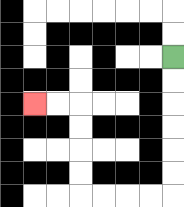{'start': '[7, 2]', 'end': '[1, 4]', 'path_directions': 'D,D,D,D,D,D,L,L,L,L,U,U,U,U,L,L', 'path_coordinates': '[[7, 2], [7, 3], [7, 4], [7, 5], [7, 6], [7, 7], [7, 8], [6, 8], [5, 8], [4, 8], [3, 8], [3, 7], [3, 6], [3, 5], [3, 4], [2, 4], [1, 4]]'}